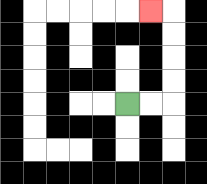{'start': '[5, 4]', 'end': '[6, 0]', 'path_directions': 'R,R,U,U,U,U,L', 'path_coordinates': '[[5, 4], [6, 4], [7, 4], [7, 3], [7, 2], [7, 1], [7, 0], [6, 0]]'}